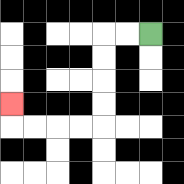{'start': '[6, 1]', 'end': '[0, 4]', 'path_directions': 'L,L,D,D,D,D,L,L,L,L,U', 'path_coordinates': '[[6, 1], [5, 1], [4, 1], [4, 2], [4, 3], [4, 4], [4, 5], [3, 5], [2, 5], [1, 5], [0, 5], [0, 4]]'}